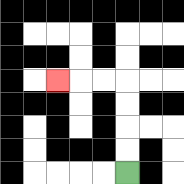{'start': '[5, 7]', 'end': '[2, 3]', 'path_directions': 'U,U,U,U,L,L,L', 'path_coordinates': '[[5, 7], [5, 6], [5, 5], [5, 4], [5, 3], [4, 3], [3, 3], [2, 3]]'}